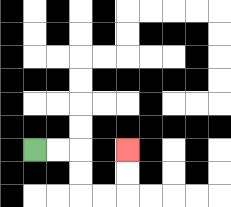{'start': '[1, 6]', 'end': '[5, 6]', 'path_directions': 'R,R,D,D,R,R,U,U', 'path_coordinates': '[[1, 6], [2, 6], [3, 6], [3, 7], [3, 8], [4, 8], [5, 8], [5, 7], [5, 6]]'}